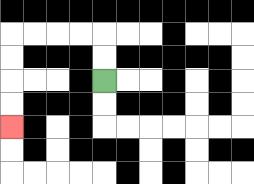{'start': '[4, 3]', 'end': '[0, 5]', 'path_directions': 'U,U,L,L,L,L,D,D,D,D', 'path_coordinates': '[[4, 3], [4, 2], [4, 1], [3, 1], [2, 1], [1, 1], [0, 1], [0, 2], [0, 3], [0, 4], [0, 5]]'}